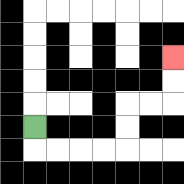{'start': '[1, 5]', 'end': '[7, 2]', 'path_directions': 'D,R,R,R,R,U,U,R,R,U,U', 'path_coordinates': '[[1, 5], [1, 6], [2, 6], [3, 6], [4, 6], [5, 6], [5, 5], [5, 4], [6, 4], [7, 4], [7, 3], [7, 2]]'}